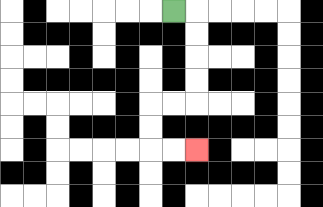{'start': '[7, 0]', 'end': '[8, 6]', 'path_directions': 'R,D,D,D,D,L,L,D,D,R,R', 'path_coordinates': '[[7, 0], [8, 0], [8, 1], [8, 2], [8, 3], [8, 4], [7, 4], [6, 4], [6, 5], [6, 6], [7, 6], [8, 6]]'}